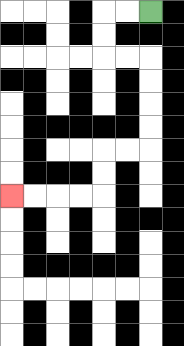{'start': '[6, 0]', 'end': '[0, 8]', 'path_directions': 'L,L,D,D,R,R,D,D,D,D,L,L,D,D,L,L,L,L', 'path_coordinates': '[[6, 0], [5, 0], [4, 0], [4, 1], [4, 2], [5, 2], [6, 2], [6, 3], [6, 4], [6, 5], [6, 6], [5, 6], [4, 6], [4, 7], [4, 8], [3, 8], [2, 8], [1, 8], [0, 8]]'}